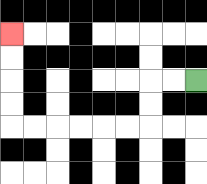{'start': '[8, 3]', 'end': '[0, 1]', 'path_directions': 'L,L,D,D,L,L,L,L,L,L,U,U,U,U', 'path_coordinates': '[[8, 3], [7, 3], [6, 3], [6, 4], [6, 5], [5, 5], [4, 5], [3, 5], [2, 5], [1, 5], [0, 5], [0, 4], [0, 3], [0, 2], [0, 1]]'}